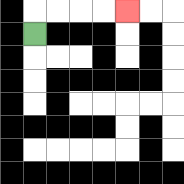{'start': '[1, 1]', 'end': '[5, 0]', 'path_directions': 'U,R,R,R,R', 'path_coordinates': '[[1, 1], [1, 0], [2, 0], [3, 0], [4, 0], [5, 0]]'}